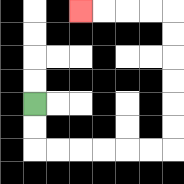{'start': '[1, 4]', 'end': '[3, 0]', 'path_directions': 'D,D,R,R,R,R,R,R,U,U,U,U,U,U,L,L,L,L', 'path_coordinates': '[[1, 4], [1, 5], [1, 6], [2, 6], [3, 6], [4, 6], [5, 6], [6, 6], [7, 6], [7, 5], [7, 4], [7, 3], [7, 2], [7, 1], [7, 0], [6, 0], [5, 0], [4, 0], [3, 0]]'}